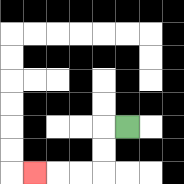{'start': '[5, 5]', 'end': '[1, 7]', 'path_directions': 'L,D,D,L,L,L', 'path_coordinates': '[[5, 5], [4, 5], [4, 6], [4, 7], [3, 7], [2, 7], [1, 7]]'}